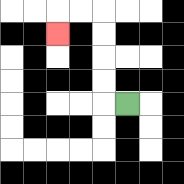{'start': '[5, 4]', 'end': '[2, 1]', 'path_directions': 'L,U,U,U,U,L,L,D', 'path_coordinates': '[[5, 4], [4, 4], [4, 3], [4, 2], [4, 1], [4, 0], [3, 0], [2, 0], [2, 1]]'}